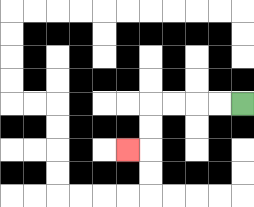{'start': '[10, 4]', 'end': '[5, 6]', 'path_directions': 'L,L,L,L,D,D,L', 'path_coordinates': '[[10, 4], [9, 4], [8, 4], [7, 4], [6, 4], [6, 5], [6, 6], [5, 6]]'}